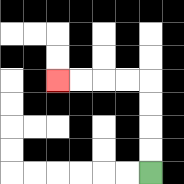{'start': '[6, 7]', 'end': '[2, 3]', 'path_directions': 'U,U,U,U,L,L,L,L', 'path_coordinates': '[[6, 7], [6, 6], [6, 5], [6, 4], [6, 3], [5, 3], [4, 3], [3, 3], [2, 3]]'}